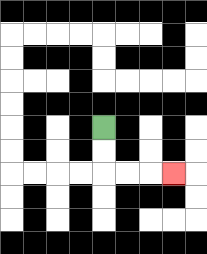{'start': '[4, 5]', 'end': '[7, 7]', 'path_directions': 'D,D,R,R,R', 'path_coordinates': '[[4, 5], [4, 6], [4, 7], [5, 7], [6, 7], [7, 7]]'}